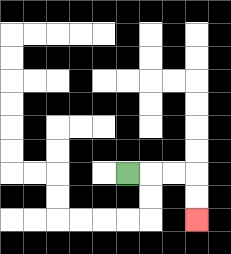{'start': '[5, 7]', 'end': '[8, 9]', 'path_directions': 'R,R,R,D,D', 'path_coordinates': '[[5, 7], [6, 7], [7, 7], [8, 7], [8, 8], [8, 9]]'}